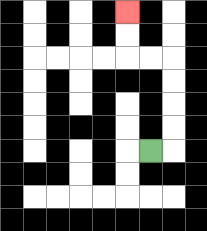{'start': '[6, 6]', 'end': '[5, 0]', 'path_directions': 'R,U,U,U,U,L,L,U,U', 'path_coordinates': '[[6, 6], [7, 6], [7, 5], [7, 4], [7, 3], [7, 2], [6, 2], [5, 2], [5, 1], [5, 0]]'}